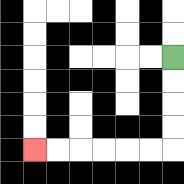{'start': '[7, 2]', 'end': '[1, 6]', 'path_directions': 'D,D,D,D,L,L,L,L,L,L', 'path_coordinates': '[[7, 2], [7, 3], [7, 4], [7, 5], [7, 6], [6, 6], [5, 6], [4, 6], [3, 6], [2, 6], [1, 6]]'}